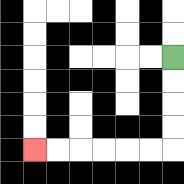{'start': '[7, 2]', 'end': '[1, 6]', 'path_directions': 'D,D,D,D,L,L,L,L,L,L', 'path_coordinates': '[[7, 2], [7, 3], [7, 4], [7, 5], [7, 6], [6, 6], [5, 6], [4, 6], [3, 6], [2, 6], [1, 6]]'}